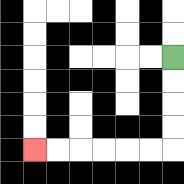{'start': '[7, 2]', 'end': '[1, 6]', 'path_directions': 'D,D,D,D,L,L,L,L,L,L', 'path_coordinates': '[[7, 2], [7, 3], [7, 4], [7, 5], [7, 6], [6, 6], [5, 6], [4, 6], [3, 6], [2, 6], [1, 6]]'}